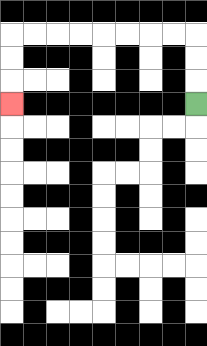{'start': '[8, 4]', 'end': '[0, 4]', 'path_directions': 'U,U,U,L,L,L,L,L,L,L,L,D,D,D', 'path_coordinates': '[[8, 4], [8, 3], [8, 2], [8, 1], [7, 1], [6, 1], [5, 1], [4, 1], [3, 1], [2, 1], [1, 1], [0, 1], [0, 2], [0, 3], [0, 4]]'}